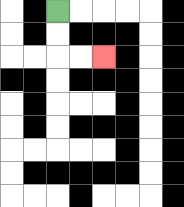{'start': '[2, 0]', 'end': '[4, 2]', 'path_directions': 'D,D,R,R', 'path_coordinates': '[[2, 0], [2, 1], [2, 2], [3, 2], [4, 2]]'}